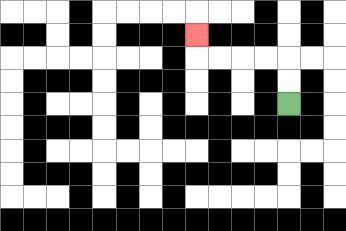{'start': '[12, 4]', 'end': '[8, 1]', 'path_directions': 'U,U,L,L,L,L,U', 'path_coordinates': '[[12, 4], [12, 3], [12, 2], [11, 2], [10, 2], [9, 2], [8, 2], [8, 1]]'}